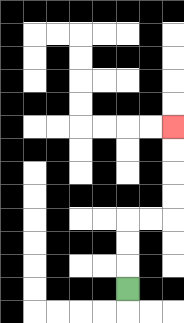{'start': '[5, 12]', 'end': '[7, 5]', 'path_directions': 'U,U,U,R,R,U,U,U,U', 'path_coordinates': '[[5, 12], [5, 11], [5, 10], [5, 9], [6, 9], [7, 9], [7, 8], [7, 7], [7, 6], [7, 5]]'}